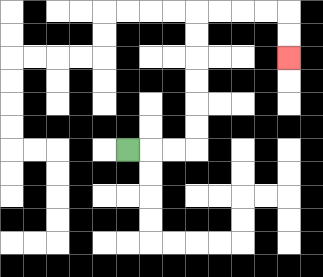{'start': '[5, 6]', 'end': '[12, 2]', 'path_directions': 'R,R,R,U,U,U,U,U,U,R,R,R,R,D,D', 'path_coordinates': '[[5, 6], [6, 6], [7, 6], [8, 6], [8, 5], [8, 4], [8, 3], [8, 2], [8, 1], [8, 0], [9, 0], [10, 0], [11, 0], [12, 0], [12, 1], [12, 2]]'}